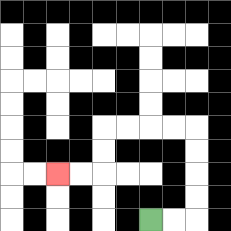{'start': '[6, 9]', 'end': '[2, 7]', 'path_directions': 'R,R,U,U,U,U,L,L,L,L,D,D,L,L', 'path_coordinates': '[[6, 9], [7, 9], [8, 9], [8, 8], [8, 7], [8, 6], [8, 5], [7, 5], [6, 5], [5, 5], [4, 5], [4, 6], [4, 7], [3, 7], [2, 7]]'}